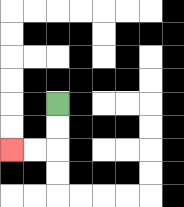{'start': '[2, 4]', 'end': '[0, 6]', 'path_directions': 'D,D,L,L', 'path_coordinates': '[[2, 4], [2, 5], [2, 6], [1, 6], [0, 6]]'}